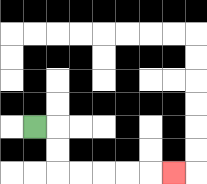{'start': '[1, 5]', 'end': '[7, 7]', 'path_directions': 'R,D,D,R,R,R,R,R', 'path_coordinates': '[[1, 5], [2, 5], [2, 6], [2, 7], [3, 7], [4, 7], [5, 7], [6, 7], [7, 7]]'}